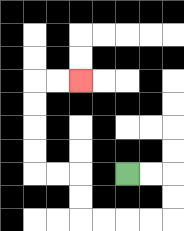{'start': '[5, 7]', 'end': '[3, 3]', 'path_directions': 'R,R,D,D,L,L,L,L,U,U,L,L,U,U,U,U,R,R', 'path_coordinates': '[[5, 7], [6, 7], [7, 7], [7, 8], [7, 9], [6, 9], [5, 9], [4, 9], [3, 9], [3, 8], [3, 7], [2, 7], [1, 7], [1, 6], [1, 5], [1, 4], [1, 3], [2, 3], [3, 3]]'}